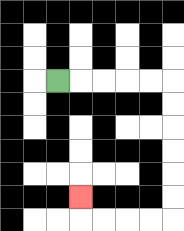{'start': '[2, 3]', 'end': '[3, 8]', 'path_directions': 'R,R,R,R,R,D,D,D,D,D,D,L,L,L,L,U', 'path_coordinates': '[[2, 3], [3, 3], [4, 3], [5, 3], [6, 3], [7, 3], [7, 4], [7, 5], [7, 6], [7, 7], [7, 8], [7, 9], [6, 9], [5, 9], [4, 9], [3, 9], [3, 8]]'}